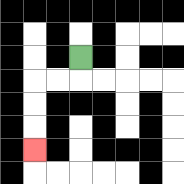{'start': '[3, 2]', 'end': '[1, 6]', 'path_directions': 'D,L,L,D,D,D', 'path_coordinates': '[[3, 2], [3, 3], [2, 3], [1, 3], [1, 4], [1, 5], [1, 6]]'}